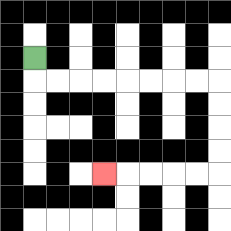{'start': '[1, 2]', 'end': '[4, 7]', 'path_directions': 'D,R,R,R,R,R,R,R,R,D,D,D,D,L,L,L,L,L', 'path_coordinates': '[[1, 2], [1, 3], [2, 3], [3, 3], [4, 3], [5, 3], [6, 3], [7, 3], [8, 3], [9, 3], [9, 4], [9, 5], [9, 6], [9, 7], [8, 7], [7, 7], [6, 7], [5, 7], [4, 7]]'}